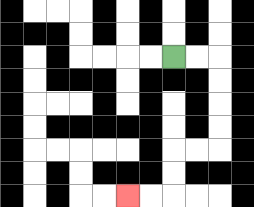{'start': '[7, 2]', 'end': '[5, 8]', 'path_directions': 'R,R,D,D,D,D,L,L,D,D,L,L', 'path_coordinates': '[[7, 2], [8, 2], [9, 2], [9, 3], [9, 4], [9, 5], [9, 6], [8, 6], [7, 6], [7, 7], [7, 8], [6, 8], [5, 8]]'}